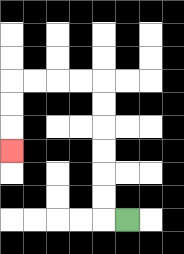{'start': '[5, 9]', 'end': '[0, 6]', 'path_directions': 'L,U,U,U,U,U,U,L,L,L,L,D,D,D', 'path_coordinates': '[[5, 9], [4, 9], [4, 8], [4, 7], [4, 6], [4, 5], [4, 4], [4, 3], [3, 3], [2, 3], [1, 3], [0, 3], [0, 4], [0, 5], [0, 6]]'}